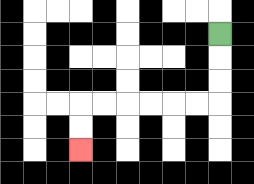{'start': '[9, 1]', 'end': '[3, 6]', 'path_directions': 'D,D,D,L,L,L,L,L,L,D,D', 'path_coordinates': '[[9, 1], [9, 2], [9, 3], [9, 4], [8, 4], [7, 4], [6, 4], [5, 4], [4, 4], [3, 4], [3, 5], [3, 6]]'}